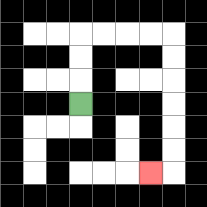{'start': '[3, 4]', 'end': '[6, 7]', 'path_directions': 'U,U,U,R,R,R,R,D,D,D,D,D,D,L', 'path_coordinates': '[[3, 4], [3, 3], [3, 2], [3, 1], [4, 1], [5, 1], [6, 1], [7, 1], [7, 2], [7, 3], [7, 4], [7, 5], [7, 6], [7, 7], [6, 7]]'}